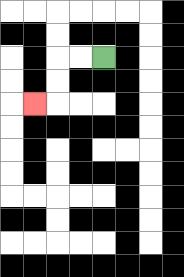{'start': '[4, 2]', 'end': '[1, 4]', 'path_directions': 'L,L,D,D,L', 'path_coordinates': '[[4, 2], [3, 2], [2, 2], [2, 3], [2, 4], [1, 4]]'}